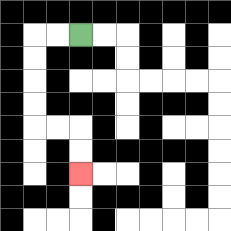{'start': '[3, 1]', 'end': '[3, 7]', 'path_directions': 'L,L,D,D,D,D,R,R,D,D', 'path_coordinates': '[[3, 1], [2, 1], [1, 1], [1, 2], [1, 3], [1, 4], [1, 5], [2, 5], [3, 5], [3, 6], [3, 7]]'}